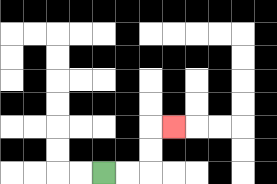{'start': '[4, 7]', 'end': '[7, 5]', 'path_directions': 'R,R,U,U,R', 'path_coordinates': '[[4, 7], [5, 7], [6, 7], [6, 6], [6, 5], [7, 5]]'}